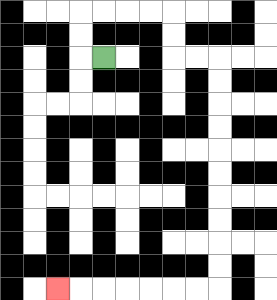{'start': '[4, 2]', 'end': '[2, 12]', 'path_directions': 'L,U,U,R,R,R,R,D,D,R,R,D,D,D,D,D,D,D,D,D,D,L,L,L,L,L,L,L', 'path_coordinates': '[[4, 2], [3, 2], [3, 1], [3, 0], [4, 0], [5, 0], [6, 0], [7, 0], [7, 1], [7, 2], [8, 2], [9, 2], [9, 3], [9, 4], [9, 5], [9, 6], [9, 7], [9, 8], [9, 9], [9, 10], [9, 11], [9, 12], [8, 12], [7, 12], [6, 12], [5, 12], [4, 12], [3, 12], [2, 12]]'}